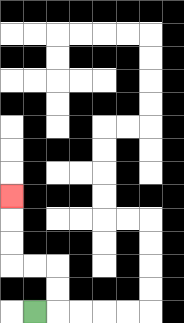{'start': '[1, 13]', 'end': '[0, 8]', 'path_directions': 'R,U,U,L,L,U,U,U', 'path_coordinates': '[[1, 13], [2, 13], [2, 12], [2, 11], [1, 11], [0, 11], [0, 10], [0, 9], [0, 8]]'}